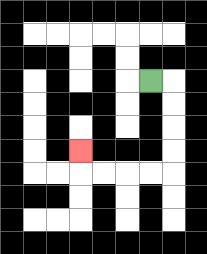{'start': '[6, 3]', 'end': '[3, 6]', 'path_directions': 'R,D,D,D,D,L,L,L,L,U', 'path_coordinates': '[[6, 3], [7, 3], [7, 4], [7, 5], [7, 6], [7, 7], [6, 7], [5, 7], [4, 7], [3, 7], [3, 6]]'}